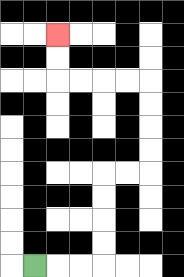{'start': '[1, 11]', 'end': '[2, 1]', 'path_directions': 'R,R,R,U,U,U,U,R,R,U,U,U,U,L,L,L,L,U,U', 'path_coordinates': '[[1, 11], [2, 11], [3, 11], [4, 11], [4, 10], [4, 9], [4, 8], [4, 7], [5, 7], [6, 7], [6, 6], [6, 5], [6, 4], [6, 3], [5, 3], [4, 3], [3, 3], [2, 3], [2, 2], [2, 1]]'}